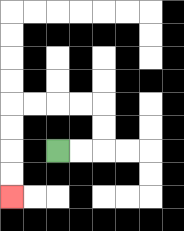{'start': '[2, 6]', 'end': '[0, 8]', 'path_directions': 'R,R,U,U,L,L,L,L,D,D,D,D', 'path_coordinates': '[[2, 6], [3, 6], [4, 6], [4, 5], [4, 4], [3, 4], [2, 4], [1, 4], [0, 4], [0, 5], [0, 6], [0, 7], [0, 8]]'}